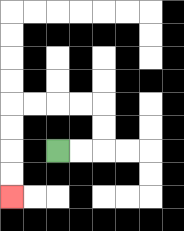{'start': '[2, 6]', 'end': '[0, 8]', 'path_directions': 'R,R,U,U,L,L,L,L,D,D,D,D', 'path_coordinates': '[[2, 6], [3, 6], [4, 6], [4, 5], [4, 4], [3, 4], [2, 4], [1, 4], [0, 4], [0, 5], [0, 6], [0, 7], [0, 8]]'}